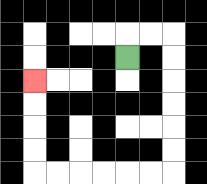{'start': '[5, 2]', 'end': '[1, 3]', 'path_directions': 'U,R,R,D,D,D,D,D,D,L,L,L,L,L,L,U,U,U,U', 'path_coordinates': '[[5, 2], [5, 1], [6, 1], [7, 1], [7, 2], [7, 3], [7, 4], [7, 5], [7, 6], [7, 7], [6, 7], [5, 7], [4, 7], [3, 7], [2, 7], [1, 7], [1, 6], [1, 5], [1, 4], [1, 3]]'}